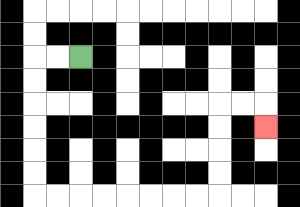{'start': '[3, 2]', 'end': '[11, 5]', 'path_directions': 'L,L,D,D,D,D,D,D,R,R,R,R,R,R,R,R,U,U,U,U,R,R,D', 'path_coordinates': '[[3, 2], [2, 2], [1, 2], [1, 3], [1, 4], [1, 5], [1, 6], [1, 7], [1, 8], [2, 8], [3, 8], [4, 8], [5, 8], [6, 8], [7, 8], [8, 8], [9, 8], [9, 7], [9, 6], [9, 5], [9, 4], [10, 4], [11, 4], [11, 5]]'}